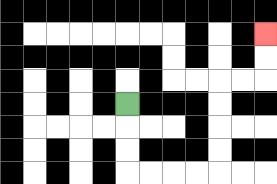{'start': '[5, 4]', 'end': '[11, 1]', 'path_directions': 'D,D,D,R,R,R,R,U,U,U,U,R,R,U,U', 'path_coordinates': '[[5, 4], [5, 5], [5, 6], [5, 7], [6, 7], [7, 7], [8, 7], [9, 7], [9, 6], [9, 5], [9, 4], [9, 3], [10, 3], [11, 3], [11, 2], [11, 1]]'}